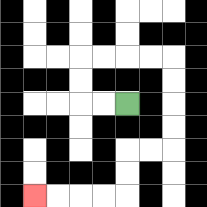{'start': '[5, 4]', 'end': '[1, 8]', 'path_directions': 'L,L,U,U,R,R,R,R,D,D,D,D,L,L,D,D,L,L,L,L', 'path_coordinates': '[[5, 4], [4, 4], [3, 4], [3, 3], [3, 2], [4, 2], [5, 2], [6, 2], [7, 2], [7, 3], [7, 4], [7, 5], [7, 6], [6, 6], [5, 6], [5, 7], [5, 8], [4, 8], [3, 8], [2, 8], [1, 8]]'}